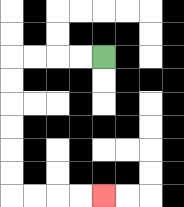{'start': '[4, 2]', 'end': '[4, 8]', 'path_directions': 'L,L,L,L,D,D,D,D,D,D,R,R,R,R', 'path_coordinates': '[[4, 2], [3, 2], [2, 2], [1, 2], [0, 2], [0, 3], [0, 4], [0, 5], [0, 6], [0, 7], [0, 8], [1, 8], [2, 8], [3, 8], [4, 8]]'}